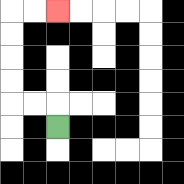{'start': '[2, 5]', 'end': '[2, 0]', 'path_directions': 'U,L,L,U,U,U,U,R,R', 'path_coordinates': '[[2, 5], [2, 4], [1, 4], [0, 4], [0, 3], [0, 2], [0, 1], [0, 0], [1, 0], [2, 0]]'}